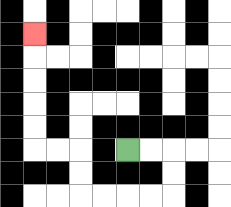{'start': '[5, 6]', 'end': '[1, 1]', 'path_directions': 'R,R,D,D,L,L,L,L,U,U,L,L,U,U,U,U,U', 'path_coordinates': '[[5, 6], [6, 6], [7, 6], [7, 7], [7, 8], [6, 8], [5, 8], [4, 8], [3, 8], [3, 7], [3, 6], [2, 6], [1, 6], [1, 5], [1, 4], [1, 3], [1, 2], [1, 1]]'}